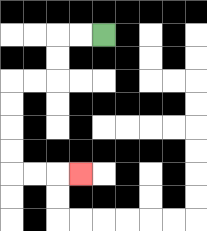{'start': '[4, 1]', 'end': '[3, 7]', 'path_directions': 'L,L,D,D,L,L,D,D,D,D,R,R,R', 'path_coordinates': '[[4, 1], [3, 1], [2, 1], [2, 2], [2, 3], [1, 3], [0, 3], [0, 4], [0, 5], [0, 6], [0, 7], [1, 7], [2, 7], [3, 7]]'}